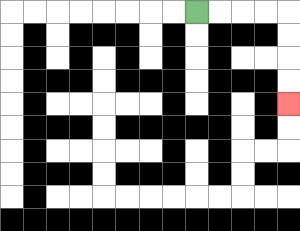{'start': '[8, 0]', 'end': '[12, 4]', 'path_directions': 'R,R,R,R,D,D,D,D', 'path_coordinates': '[[8, 0], [9, 0], [10, 0], [11, 0], [12, 0], [12, 1], [12, 2], [12, 3], [12, 4]]'}